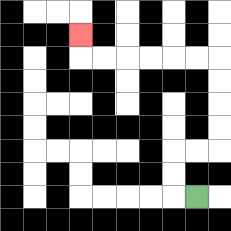{'start': '[8, 8]', 'end': '[3, 1]', 'path_directions': 'L,U,U,R,R,U,U,U,U,L,L,L,L,L,L,U', 'path_coordinates': '[[8, 8], [7, 8], [7, 7], [7, 6], [8, 6], [9, 6], [9, 5], [9, 4], [9, 3], [9, 2], [8, 2], [7, 2], [6, 2], [5, 2], [4, 2], [3, 2], [3, 1]]'}